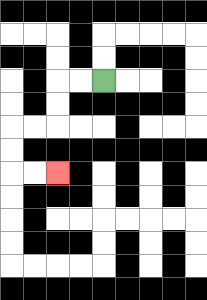{'start': '[4, 3]', 'end': '[2, 7]', 'path_directions': 'L,L,D,D,L,L,D,D,R,R', 'path_coordinates': '[[4, 3], [3, 3], [2, 3], [2, 4], [2, 5], [1, 5], [0, 5], [0, 6], [0, 7], [1, 7], [2, 7]]'}